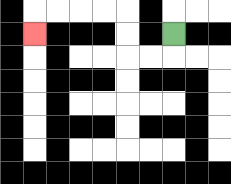{'start': '[7, 1]', 'end': '[1, 1]', 'path_directions': 'D,L,L,U,U,L,L,L,L,D', 'path_coordinates': '[[7, 1], [7, 2], [6, 2], [5, 2], [5, 1], [5, 0], [4, 0], [3, 0], [2, 0], [1, 0], [1, 1]]'}